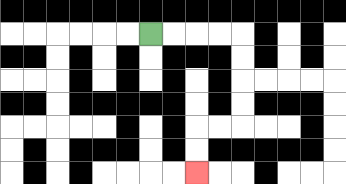{'start': '[6, 1]', 'end': '[8, 7]', 'path_directions': 'R,R,R,R,D,D,D,D,L,L,D,D', 'path_coordinates': '[[6, 1], [7, 1], [8, 1], [9, 1], [10, 1], [10, 2], [10, 3], [10, 4], [10, 5], [9, 5], [8, 5], [8, 6], [8, 7]]'}